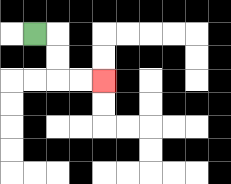{'start': '[1, 1]', 'end': '[4, 3]', 'path_directions': 'R,D,D,R,R', 'path_coordinates': '[[1, 1], [2, 1], [2, 2], [2, 3], [3, 3], [4, 3]]'}